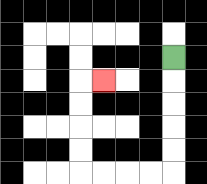{'start': '[7, 2]', 'end': '[4, 3]', 'path_directions': 'D,D,D,D,D,L,L,L,L,U,U,U,U,R', 'path_coordinates': '[[7, 2], [7, 3], [7, 4], [7, 5], [7, 6], [7, 7], [6, 7], [5, 7], [4, 7], [3, 7], [3, 6], [3, 5], [3, 4], [3, 3], [4, 3]]'}